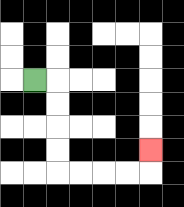{'start': '[1, 3]', 'end': '[6, 6]', 'path_directions': 'R,D,D,D,D,R,R,R,R,U', 'path_coordinates': '[[1, 3], [2, 3], [2, 4], [2, 5], [2, 6], [2, 7], [3, 7], [4, 7], [5, 7], [6, 7], [6, 6]]'}